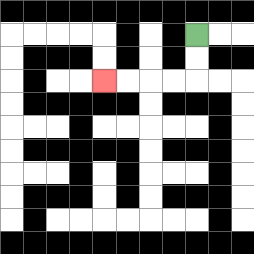{'start': '[8, 1]', 'end': '[4, 3]', 'path_directions': 'D,D,L,L,L,L', 'path_coordinates': '[[8, 1], [8, 2], [8, 3], [7, 3], [6, 3], [5, 3], [4, 3]]'}